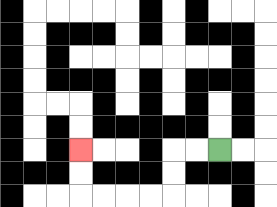{'start': '[9, 6]', 'end': '[3, 6]', 'path_directions': 'L,L,D,D,L,L,L,L,U,U', 'path_coordinates': '[[9, 6], [8, 6], [7, 6], [7, 7], [7, 8], [6, 8], [5, 8], [4, 8], [3, 8], [3, 7], [3, 6]]'}